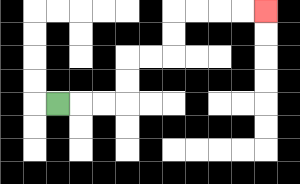{'start': '[2, 4]', 'end': '[11, 0]', 'path_directions': 'R,R,R,U,U,R,R,U,U,R,R,R,R', 'path_coordinates': '[[2, 4], [3, 4], [4, 4], [5, 4], [5, 3], [5, 2], [6, 2], [7, 2], [7, 1], [7, 0], [8, 0], [9, 0], [10, 0], [11, 0]]'}